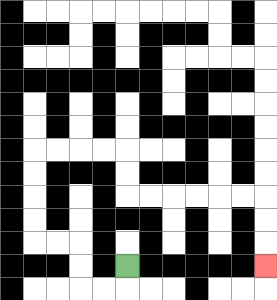{'start': '[5, 11]', 'end': '[11, 11]', 'path_directions': 'D,L,L,U,U,L,L,U,U,U,U,R,R,R,R,D,D,R,R,R,R,R,R,D,D,D', 'path_coordinates': '[[5, 11], [5, 12], [4, 12], [3, 12], [3, 11], [3, 10], [2, 10], [1, 10], [1, 9], [1, 8], [1, 7], [1, 6], [2, 6], [3, 6], [4, 6], [5, 6], [5, 7], [5, 8], [6, 8], [7, 8], [8, 8], [9, 8], [10, 8], [11, 8], [11, 9], [11, 10], [11, 11]]'}